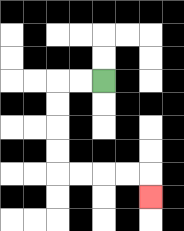{'start': '[4, 3]', 'end': '[6, 8]', 'path_directions': 'L,L,D,D,D,D,R,R,R,R,D', 'path_coordinates': '[[4, 3], [3, 3], [2, 3], [2, 4], [2, 5], [2, 6], [2, 7], [3, 7], [4, 7], [5, 7], [6, 7], [6, 8]]'}